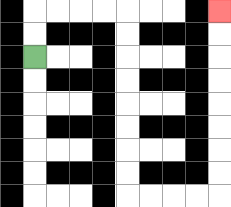{'start': '[1, 2]', 'end': '[9, 0]', 'path_directions': 'U,U,R,R,R,R,D,D,D,D,D,D,D,D,R,R,R,R,U,U,U,U,U,U,U,U', 'path_coordinates': '[[1, 2], [1, 1], [1, 0], [2, 0], [3, 0], [4, 0], [5, 0], [5, 1], [5, 2], [5, 3], [5, 4], [5, 5], [5, 6], [5, 7], [5, 8], [6, 8], [7, 8], [8, 8], [9, 8], [9, 7], [9, 6], [9, 5], [9, 4], [9, 3], [9, 2], [9, 1], [9, 0]]'}